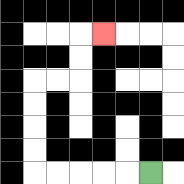{'start': '[6, 7]', 'end': '[4, 1]', 'path_directions': 'L,L,L,L,L,U,U,U,U,R,R,U,U,R', 'path_coordinates': '[[6, 7], [5, 7], [4, 7], [3, 7], [2, 7], [1, 7], [1, 6], [1, 5], [1, 4], [1, 3], [2, 3], [3, 3], [3, 2], [3, 1], [4, 1]]'}